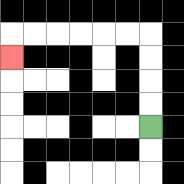{'start': '[6, 5]', 'end': '[0, 2]', 'path_directions': 'U,U,U,U,L,L,L,L,L,L,D', 'path_coordinates': '[[6, 5], [6, 4], [6, 3], [6, 2], [6, 1], [5, 1], [4, 1], [3, 1], [2, 1], [1, 1], [0, 1], [0, 2]]'}